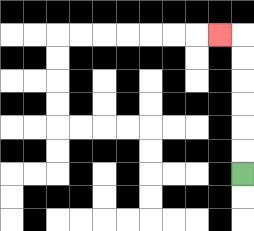{'start': '[10, 7]', 'end': '[9, 1]', 'path_directions': 'U,U,U,U,U,U,L', 'path_coordinates': '[[10, 7], [10, 6], [10, 5], [10, 4], [10, 3], [10, 2], [10, 1], [9, 1]]'}